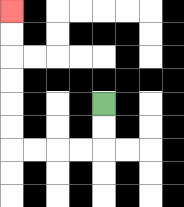{'start': '[4, 4]', 'end': '[0, 0]', 'path_directions': 'D,D,L,L,L,L,U,U,U,U,U,U', 'path_coordinates': '[[4, 4], [4, 5], [4, 6], [3, 6], [2, 6], [1, 6], [0, 6], [0, 5], [0, 4], [0, 3], [0, 2], [0, 1], [0, 0]]'}